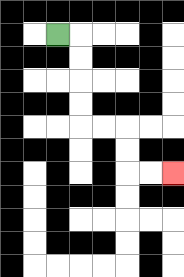{'start': '[2, 1]', 'end': '[7, 7]', 'path_directions': 'R,D,D,D,D,R,R,D,D,R,R', 'path_coordinates': '[[2, 1], [3, 1], [3, 2], [3, 3], [3, 4], [3, 5], [4, 5], [5, 5], [5, 6], [5, 7], [6, 7], [7, 7]]'}